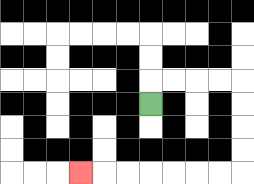{'start': '[6, 4]', 'end': '[3, 7]', 'path_directions': 'U,R,R,R,R,D,D,D,D,L,L,L,L,L,L,L', 'path_coordinates': '[[6, 4], [6, 3], [7, 3], [8, 3], [9, 3], [10, 3], [10, 4], [10, 5], [10, 6], [10, 7], [9, 7], [8, 7], [7, 7], [6, 7], [5, 7], [4, 7], [3, 7]]'}